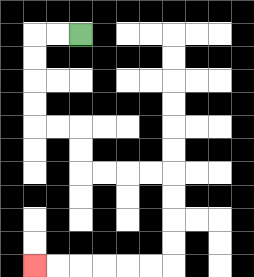{'start': '[3, 1]', 'end': '[1, 11]', 'path_directions': 'L,L,D,D,D,D,R,R,D,D,R,R,R,R,D,D,D,D,L,L,L,L,L,L', 'path_coordinates': '[[3, 1], [2, 1], [1, 1], [1, 2], [1, 3], [1, 4], [1, 5], [2, 5], [3, 5], [3, 6], [3, 7], [4, 7], [5, 7], [6, 7], [7, 7], [7, 8], [7, 9], [7, 10], [7, 11], [6, 11], [5, 11], [4, 11], [3, 11], [2, 11], [1, 11]]'}